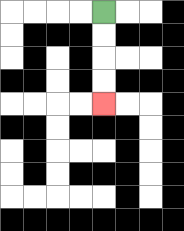{'start': '[4, 0]', 'end': '[4, 4]', 'path_directions': 'D,D,D,D', 'path_coordinates': '[[4, 0], [4, 1], [4, 2], [4, 3], [4, 4]]'}